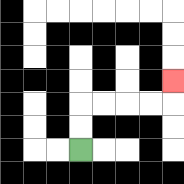{'start': '[3, 6]', 'end': '[7, 3]', 'path_directions': 'U,U,R,R,R,R,U', 'path_coordinates': '[[3, 6], [3, 5], [3, 4], [4, 4], [5, 4], [6, 4], [7, 4], [7, 3]]'}